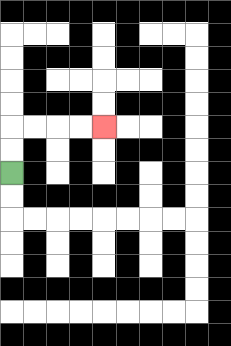{'start': '[0, 7]', 'end': '[4, 5]', 'path_directions': 'U,U,R,R,R,R', 'path_coordinates': '[[0, 7], [0, 6], [0, 5], [1, 5], [2, 5], [3, 5], [4, 5]]'}